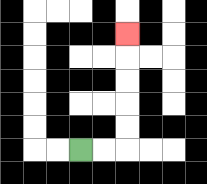{'start': '[3, 6]', 'end': '[5, 1]', 'path_directions': 'R,R,U,U,U,U,U', 'path_coordinates': '[[3, 6], [4, 6], [5, 6], [5, 5], [5, 4], [5, 3], [5, 2], [5, 1]]'}